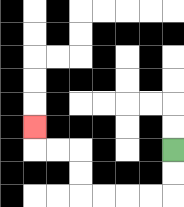{'start': '[7, 6]', 'end': '[1, 5]', 'path_directions': 'D,D,L,L,L,L,U,U,L,L,U', 'path_coordinates': '[[7, 6], [7, 7], [7, 8], [6, 8], [5, 8], [4, 8], [3, 8], [3, 7], [3, 6], [2, 6], [1, 6], [1, 5]]'}